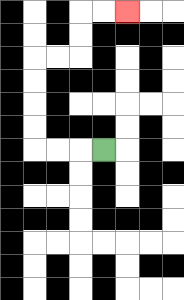{'start': '[4, 6]', 'end': '[5, 0]', 'path_directions': 'L,L,L,U,U,U,U,R,R,U,U,R,R', 'path_coordinates': '[[4, 6], [3, 6], [2, 6], [1, 6], [1, 5], [1, 4], [1, 3], [1, 2], [2, 2], [3, 2], [3, 1], [3, 0], [4, 0], [5, 0]]'}